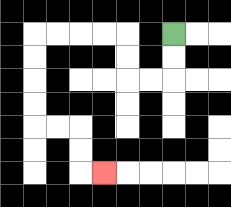{'start': '[7, 1]', 'end': '[4, 7]', 'path_directions': 'D,D,L,L,U,U,L,L,L,L,D,D,D,D,R,R,D,D,R', 'path_coordinates': '[[7, 1], [7, 2], [7, 3], [6, 3], [5, 3], [5, 2], [5, 1], [4, 1], [3, 1], [2, 1], [1, 1], [1, 2], [1, 3], [1, 4], [1, 5], [2, 5], [3, 5], [3, 6], [3, 7], [4, 7]]'}